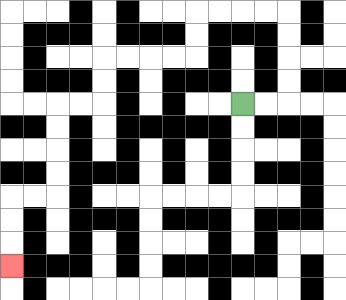{'start': '[10, 4]', 'end': '[0, 11]', 'path_directions': 'R,R,U,U,U,U,L,L,L,L,D,D,L,L,L,L,D,D,L,L,D,D,D,D,L,L,D,D,D', 'path_coordinates': '[[10, 4], [11, 4], [12, 4], [12, 3], [12, 2], [12, 1], [12, 0], [11, 0], [10, 0], [9, 0], [8, 0], [8, 1], [8, 2], [7, 2], [6, 2], [5, 2], [4, 2], [4, 3], [4, 4], [3, 4], [2, 4], [2, 5], [2, 6], [2, 7], [2, 8], [1, 8], [0, 8], [0, 9], [0, 10], [0, 11]]'}